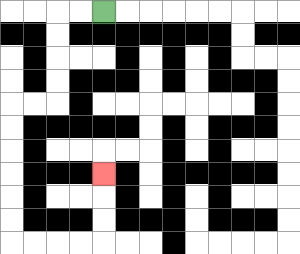{'start': '[4, 0]', 'end': '[4, 7]', 'path_directions': 'L,L,D,D,D,D,L,L,D,D,D,D,D,D,R,R,R,R,U,U,U', 'path_coordinates': '[[4, 0], [3, 0], [2, 0], [2, 1], [2, 2], [2, 3], [2, 4], [1, 4], [0, 4], [0, 5], [0, 6], [0, 7], [0, 8], [0, 9], [0, 10], [1, 10], [2, 10], [3, 10], [4, 10], [4, 9], [4, 8], [4, 7]]'}